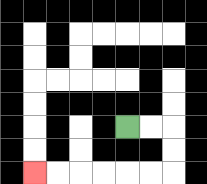{'start': '[5, 5]', 'end': '[1, 7]', 'path_directions': 'R,R,D,D,L,L,L,L,L,L', 'path_coordinates': '[[5, 5], [6, 5], [7, 5], [7, 6], [7, 7], [6, 7], [5, 7], [4, 7], [3, 7], [2, 7], [1, 7]]'}